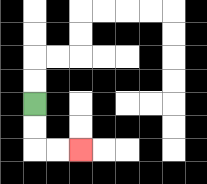{'start': '[1, 4]', 'end': '[3, 6]', 'path_directions': 'D,D,R,R', 'path_coordinates': '[[1, 4], [1, 5], [1, 6], [2, 6], [3, 6]]'}